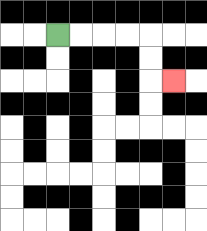{'start': '[2, 1]', 'end': '[7, 3]', 'path_directions': 'R,R,R,R,D,D,R', 'path_coordinates': '[[2, 1], [3, 1], [4, 1], [5, 1], [6, 1], [6, 2], [6, 3], [7, 3]]'}